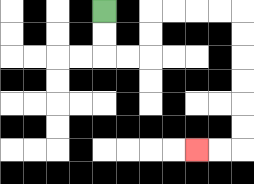{'start': '[4, 0]', 'end': '[8, 6]', 'path_directions': 'D,D,R,R,U,U,R,R,R,R,D,D,D,D,D,D,L,L', 'path_coordinates': '[[4, 0], [4, 1], [4, 2], [5, 2], [6, 2], [6, 1], [6, 0], [7, 0], [8, 0], [9, 0], [10, 0], [10, 1], [10, 2], [10, 3], [10, 4], [10, 5], [10, 6], [9, 6], [8, 6]]'}